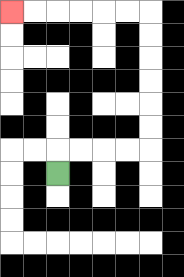{'start': '[2, 7]', 'end': '[0, 0]', 'path_directions': 'U,R,R,R,R,U,U,U,U,U,U,L,L,L,L,L,L', 'path_coordinates': '[[2, 7], [2, 6], [3, 6], [4, 6], [5, 6], [6, 6], [6, 5], [6, 4], [6, 3], [6, 2], [6, 1], [6, 0], [5, 0], [4, 0], [3, 0], [2, 0], [1, 0], [0, 0]]'}